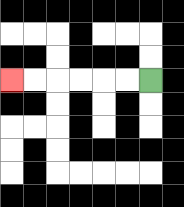{'start': '[6, 3]', 'end': '[0, 3]', 'path_directions': 'L,L,L,L,L,L', 'path_coordinates': '[[6, 3], [5, 3], [4, 3], [3, 3], [2, 3], [1, 3], [0, 3]]'}